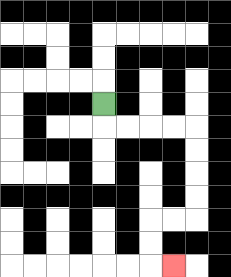{'start': '[4, 4]', 'end': '[7, 11]', 'path_directions': 'D,R,R,R,R,D,D,D,D,L,L,D,D,R', 'path_coordinates': '[[4, 4], [4, 5], [5, 5], [6, 5], [7, 5], [8, 5], [8, 6], [8, 7], [8, 8], [8, 9], [7, 9], [6, 9], [6, 10], [6, 11], [7, 11]]'}